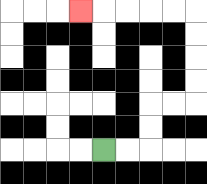{'start': '[4, 6]', 'end': '[3, 0]', 'path_directions': 'R,R,U,U,R,R,U,U,U,U,L,L,L,L,L', 'path_coordinates': '[[4, 6], [5, 6], [6, 6], [6, 5], [6, 4], [7, 4], [8, 4], [8, 3], [8, 2], [8, 1], [8, 0], [7, 0], [6, 0], [5, 0], [4, 0], [3, 0]]'}